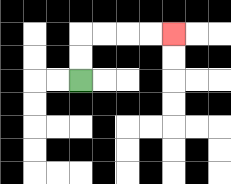{'start': '[3, 3]', 'end': '[7, 1]', 'path_directions': 'U,U,R,R,R,R', 'path_coordinates': '[[3, 3], [3, 2], [3, 1], [4, 1], [5, 1], [6, 1], [7, 1]]'}